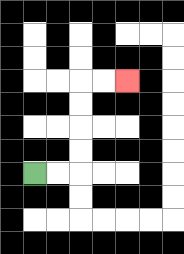{'start': '[1, 7]', 'end': '[5, 3]', 'path_directions': 'R,R,U,U,U,U,R,R', 'path_coordinates': '[[1, 7], [2, 7], [3, 7], [3, 6], [3, 5], [3, 4], [3, 3], [4, 3], [5, 3]]'}